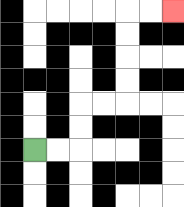{'start': '[1, 6]', 'end': '[7, 0]', 'path_directions': 'R,R,U,U,R,R,U,U,U,U,R,R', 'path_coordinates': '[[1, 6], [2, 6], [3, 6], [3, 5], [3, 4], [4, 4], [5, 4], [5, 3], [5, 2], [5, 1], [5, 0], [6, 0], [7, 0]]'}